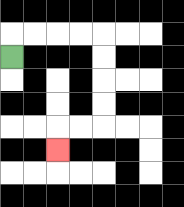{'start': '[0, 2]', 'end': '[2, 6]', 'path_directions': 'U,R,R,R,R,D,D,D,D,L,L,D', 'path_coordinates': '[[0, 2], [0, 1], [1, 1], [2, 1], [3, 1], [4, 1], [4, 2], [4, 3], [4, 4], [4, 5], [3, 5], [2, 5], [2, 6]]'}